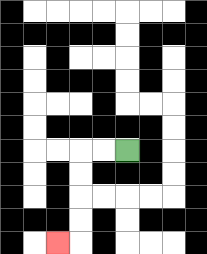{'start': '[5, 6]', 'end': '[2, 10]', 'path_directions': 'L,L,D,D,D,D,L', 'path_coordinates': '[[5, 6], [4, 6], [3, 6], [3, 7], [3, 8], [3, 9], [3, 10], [2, 10]]'}